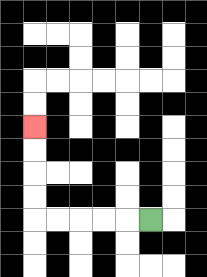{'start': '[6, 9]', 'end': '[1, 5]', 'path_directions': 'L,L,L,L,L,U,U,U,U', 'path_coordinates': '[[6, 9], [5, 9], [4, 9], [3, 9], [2, 9], [1, 9], [1, 8], [1, 7], [1, 6], [1, 5]]'}